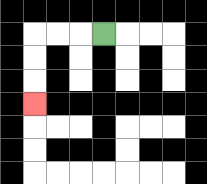{'start': '[4, 1]', 'end': '[1, 4]', 'path_directions': 'L,L,L,D,D,D', 'path_coordinates': '[[4, 1], [3, 1], [2, 1], [1, 1], [1, 2], [1, 3], [1, 4]]'}